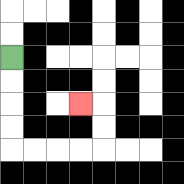{'start': '[0, 2]', 'end': '[3, 4]', 'path_directions': 'D,D,D,D,R,R,R,R,U,U,L', 'path_coordinates': '[[0, 2], [0, 3], [0, 4], [0, 5], [0, 6], [1, 6], [2, 6], [3, 6], [4, 6], [4, 5], [4, 4], [3, 4]]'}